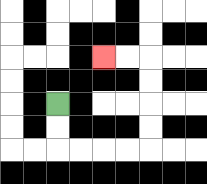{'start': '[2, 4]', 'end': '[4, 2]', 'path_directions': 'D,D,R,R,R,R,U,U,U,U,L,L', 'path_coordinates': '[[2, 4], [2, 5], [2, 6], [3, 6], [4, 6], [5, 6], [6, 6], [6, 5], [6, 4], [6, 3], [6, 2], [5, 2], [4, 2]]'}